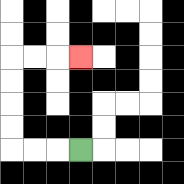{'start': '[3, 6]', 'end': '[3, 2]', 'path_directions': 'L,L,L,U,U,U,U,R,R,R', 'path_coordinates': '[[3, 6], [2, 6], [1, 6], [0, 6], [0, 5], [0, 4], [0, 3], [0, 2], [1, 2], [2, 2], [3, 2]]'}